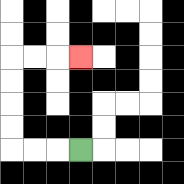{'start': '[3, 6]', 'end': '[3, 2]', 'path_directions': 'L,L,L,U,U,U,U,R,R,R', 'path_coordinates': '[[3, 6], [2, 6], [1, 6], [0, 6], [0, 5], [0, 4], [0, 3], [0, 2], [1, 2], [2, 2], [3, 2]]'}